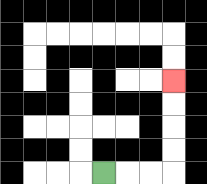{'start': '[4, 7]', 'end': '[7, 3]', 'path_directions': 'R,R,R,U,U,U,U', 'path_coordinates': '[[4, 7], [5, 7], [6, 7], [7, 7], [7, 6], [7, 5], [7, 4], [7, 3]]'}